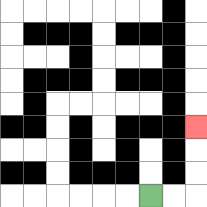{'start': '[6, 8]', 'end': '[8, 5]', 'path_directions': 'R,R,U,U,U', 'path_coordinates': '[[6, 8], [7, 8], [8, 8], [8, 7], [8, 6], [8, 5]]'}